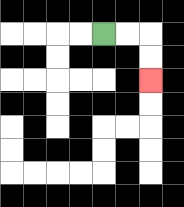{'start': '[4, 1]', 'end': '[6, 3]', 'path_directions': 'R,R,D,D', 'path_coordinates': '[[4, 1], [5, 1], [6, 1], [6, 2], [6, 3]]'}